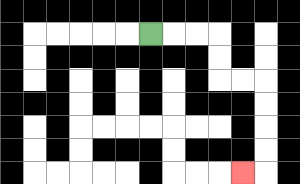{'start': '[6, 1]', 'end': '[10, 7]', 'path_directions': 'R,R,R,D,D,R,R,D,D,D,D,L', 'path_coordinates': '[[6, 1], [7, 1], [8, 1], [9, 1], [9, 2], [9, 3], [10, 3], [11, 3], [11, 4], [11, 5], [11, 6], [11, 7], [10, 7]]'}